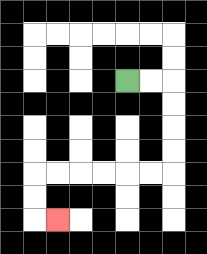{'start': '[5, 3]', 'end': '[2, 9]', 'path_directions': 'R,R,D,D,D,D,L,L,L,L,L,L,D,D,R', 'path_coordinates': '[[5, 3], [6, 3], [7, 3], [7, 4], [7, 5], [7, 6], [7, 7], [6, 7], [5, 7], [4, 7], [3, 7], [2, 7], [1, 7], [1, 8], [1, 9], [2, 9]]'}